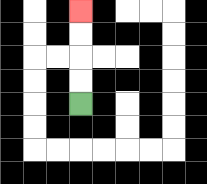{'start': '[3, 4]', 'end': '[3, 0]', 'path_directions': 'U,U,U,U', 'path_coordinates': '[[3, 4], [3, 3], [3, 2], [3, 1], [3, 0]]'}